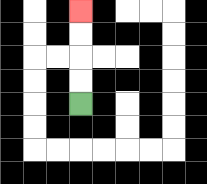{'start': '[3, 4]', 'end': '[3, 0]', 'path_directions': 'U,U,U,U', 'path_coordinates': '[[3, 4], [3, 3], [3, 2], [3, 1], [3, 0]]'}